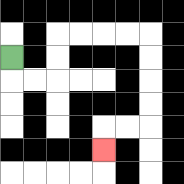{'start': '[0, 2]', 'end': '[4, 6]', 'path_directions': 'D,R,R,U,U,R,R,R,R,D,D,D,D,L,L,D', 'path_coordinates': '[[0, 2], [0, 3], [1, 3], [2, 3], [2, 2], [2, 1], [3, 1], [4, 1], [5, 1], [6, 1], [6, 2], [6, 3], [6, 4], [6, 5], [5, 5], [4, 5], [4, 6]]'}